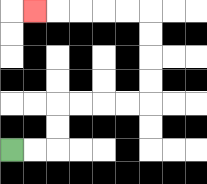{'start': '[0, 6]', 'end': '[1, 0]', 'path_directions': 'R,R,U,U,R,R,R,R,U,U,U,U,L,L,L,L,L', 'path_coordinates': '[[0, 6], [1, 6], [2, 6], [2, 5], [2, 4], [3, 4], [4, 4], [5, 4], [6, 4], [6, 3], [6, 2], [6, 1], [6, 0], [5, 0], [4, 0], [3, 0], [2, 0], [1, 0]]'}